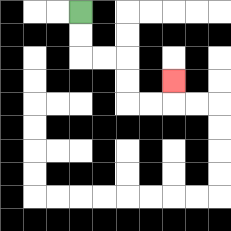{'start': '[3, 0]', 'end': '[7, 3]', 'path_directions': 'D,D,R,R,D,D,R,R,U', 'path_coordinates': '[[3, 0], [3, 1], [3, 2], [4, 2], [5, 2], [5, 3], [5, 4], [6, 4], [7, 4], [7, 3]]'}